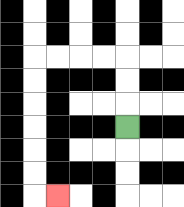{'start': '[5, 5]', 'end': '[2, 8]', 'path_directions': 'U,U,U,L,L,L,L,D,D,D,D,D,D,R', 'path_coordinates': '[[5, 5], [5, 4], [5, 3], [5, 2], [4, 2], [3, 2], [2, 2], [1, 2], [1, 3], [1, 4], [1, 5], [1, 6], [1, 7], [1, 8], [2, 8]]'}